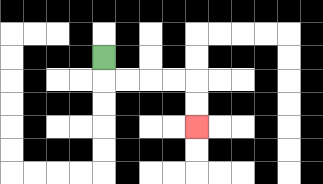{'start': '[4, 2]', 'end': '[8, 5]', 'path_directions': 'D,R,R,R,R,D,D', 'path_coordinates': '[[4, 2], [4, 3], [5, 3], [6, 3], [7, 3], [8, 3], [8, 4], [8, 5]]'}